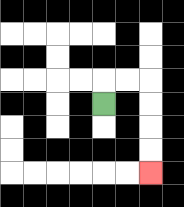{'start': '[4, 4]', 'end': '[6, 7]', 'path_directions': 'U,R,R,D,D,D,D', 'path_coordinates': '[[4, 4], [4, 3], [5, 3], [6, 3], [6, 4], [6, 5], [6, 6], [6, 7]]'}